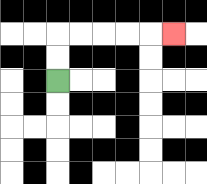{'start': '[2, 3]', 'end': '[7, 1]', 'path_directions': 'U,U,R,R,R,R,R', 'path_coordinates': '[[2, 3], [2, 2], [2, 1], [3, 1], [4, 1], [5, 1], [6, 1], [7, 1]]'}